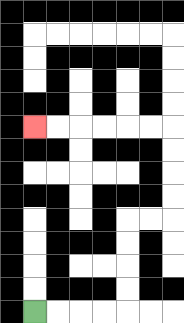{'start': '[1, 13]', 'end': '[1, 5]', 'path_directions': 'R,R,R,R,U,U,U,U,R,R,U,U,U,U,L,L,L,L,L,L', 'path_coordinates': '[[1, 13], [2, 13], [3, 13], [4, 13], [5, 13], [5, 12], [5, 11], [5, 10], [5, 9], [6, 9], [7, 9], [7, 8], [7, 7], [7, 6], [7, 5], [6, 5], [5, 5], [4, 5], [3, 5], [2, 5], [1, 5]]'}